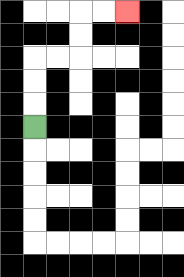{'start': '[1, 5]', 'end': '[5, 0]', 'path_directions': 'U,U,U,R,R,U,U,R,R', 'path_coordinates': '[[1, 5], [1, 4], [1, 3], [1, 2], [2, 2], [3, 2], [3, 1], [3, 0], [4, 0], [5, 0]]'}